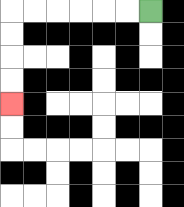{'start': '[6, 0]', 'end': '[0, 4]', 'path_directions': 'L,L,L,L,L,L,D,D,D,D', 'path_coordinates': '[[6, 0], [5, 0], [4, 0], [3, 0], [2, 0], [1, 0], [0, 0], [0, 1], [0, 2], [0, 3], [0, 4]]'}